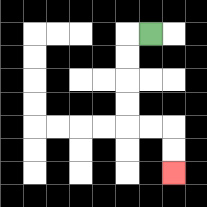{'start': '[6, 1]', 'end': '[7, 7]', 'path_directions': 'L,D,D,D,D,R,R,D,D', 'path_coordinates': '[[6, 1], [5, 1], [5, 2], [5, 3], [5, 4], [5, 5], [6, 5], [7, 5], [7, 6], [7, 7]]'}